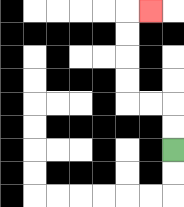{'start': '[7, 6]', 'end': '[6, 0]', 'path_directions': 'U,U,L,L,U,U,U,U,R', 'path_coordinates': '[[7, 6], [7, 5], [7, 4], [6, 4], [5, 4], [5, 3], [5, 2], [5, 1], [5, 0], [6, 0]]'}